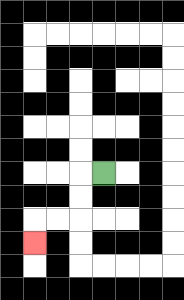{'start': '[4, 7]', 'end': '[1, 10]', 'path_directions': 'L,D,D,L,L,D', 'path_coordinates': '[[4, 7], [3, 7], [3, 8], [3, 9], [2, 9], [1, 9], [1, 10]]'}